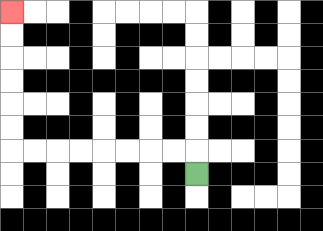{'start': '[8, 7]', 'end': '[0, 0]', 'path_directions': 'U,L,L,L,L,L,L,L,L,U,U,U,U,U,U', 'path_coordinates': '[[8, 7], [8, 6], [7, 6], [6, 6], [5, 6], [4, 6], [3, 6], [2, 6], [1, 6], [0, 6], [0, 5], [0, 4], [0, 3], [0, 2], [0, 1], [0, 0]]'}